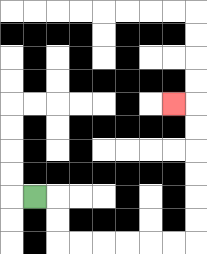{'start': '[1, 8]', 'end': '[7, 4]', 'path_directions': 'R,D,D,R,R,R,R,R,R,U,U,U,U,U,U,L', 'path_coordinates': '[[1, 8], [2, 8], [2, 9], [2, 10], [3, 10], [4, 10], [5, 10], [6, 10], [7, 10], [8, 10], [8, 9], [8, 8], [8, 7], [8, 6], [8, 5], [8, 4], [7, 4]]'}